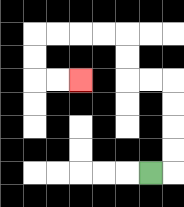{'start': '[6, 7]', 'end': '[3, 3]', 'path_directions': 'R,U,U,U,U,L,L,U,U,L,L,L,L,D,D,R,R', 'path_coordinates': '[[6, 7], [7, 7], [7, 6], [7, 5], [7, 4], [7, 3], [6, 3], [5, 3], [5, 2], [5, 1], [4, 1], [3, 1], [2, 1], [1, 1], [1, 2], [1, 3], [2, 3], [3, 3]]'}